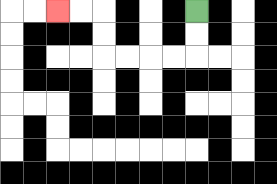{'start': '[8, 0]', 'end': '[2, 0]', 'path_directions': 'D,D,L,L,L,L,U,U,L,L', 'path_coordinates': '[[8, 0], [8, 1], [8, 2], [7, 2], [6, 2], [5, 2], [4, 2], [4, 1], [4, 0], [3, 0], [2, 0]]'}